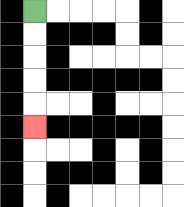{'start': '[1, 0]', 'end': '[1, 5]', 'path_directions': 'D,D,D,D,D', 'path_coordinates': '[[1, 0], [1, 1], [1, 2], [1, 3], [1, 4], [1, 5]]'}